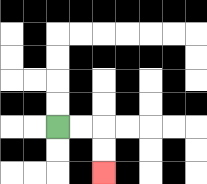{'start': '[2, 5]', 'end': '[4, 7]', 'path_directions': 'R,R,D,D', 'path_coordinates': '[[2, 5], [3, 5], [4, 5], [4, 6], [4, 7]]'}